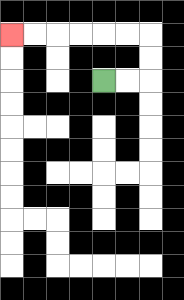{'start': '[4, 3]', 'end': '[0, 1]', 'path_directions': 'R,R,U,U,L,L,L,L,L,L', 'path_coordinates': '[[4, 3], [5, 3], [6, 3], [6, 2], [6, 1], [5, 1], [4, 1], [3, 1], [2, 1], [1, 1], [0, 1]]'}